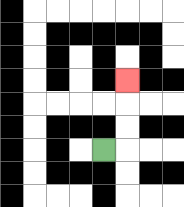{'start': '[4, 6]', 'end': '[5, 3]', 'path_directions': 'R,U,U,U', 'path_coordinates': '[[4, 6], [5, 6], [5, 5], [5, 4], [5, 3]]'}